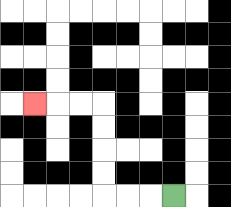{'start': '[7, 8]', 'end': '[1, 4]', 'path_directions': 'L,L,L,U,U,U,U,L,L,L', 'path_coordinates': '[[7, 8], [6, 8], [5, 8], [4, 8], [4, 7], [4, 6], [4, 5], [4, 4], [3, 4], [2, 4], [1, 4]]'}